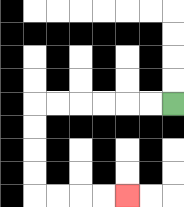{'start': '[7, 4]', 'end': '[5, 8]', 'path_directions': 'L,L,L,L,L,L,D,D,D,D,R,R,R,R', 'path_coordinates': '[[7, 4], [6, 4], [5, 4], [4, 4], [3, 4], [2, 4], [1, 4], [1, 5], [1, 6], [1, 7], [1, 8], [2, 8], [3, 8], [4, 8], [5, 8]]'}